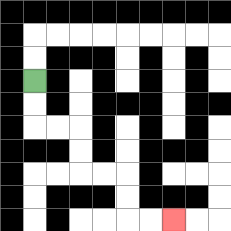{'start': '[1, 3]', 'end': '[7, 9]', 'path_directions': 'D,D,R,R,D,D,R,R,D,D,R,R', 'path_coordinates': '[[1, 3], [1, 4], [1, 5], [2, 5], [3, 5], [3, 6], [3, 7], [4, 7], [5, 7], [5, 8], [5, 9], [6, 9], [7, 9]]'}